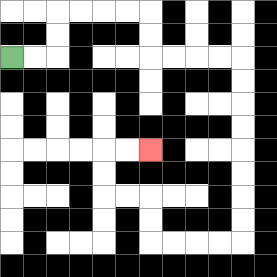{'start': '[0, 2]', 'end': '[6, 6]', 'path_directions': 'R,R,U,U,R,R,R,R,D,D,R,R,R,R,D,D,D,D,D,D,D,D,L,L,L,L,U,U,L,L,U,U,R,R', 'path_coordinates': '[[0, 2], [1, 2], [2, 2], [2, 1], [2, 0], [3, 0], [4, 0], [5, 0], [6, 0], [6, 1], [6, 2], [7, 2], [8, 2], [9, 2], [10, 2], [10, 3], [10, 4], [10, 5], [10, 6], [10, 7], [10, 8], [10, 9], [10, 10], [9, 10], [8, 10], [7, 10], [6, 10], [6, 9], [6, 8], [5, 8], [4, 8], [4, 7], [4, 6], [5, 6], [6, 6]]'}